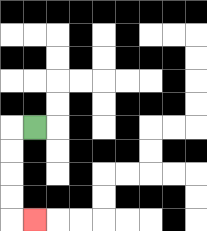{'start': '[1, 5]', 'end': '[1, 9]', 'path_directions': 'L,D,D,D,D,R', 'path_coordinates': '[[1, 5], [0, 5], [0, 6], [0, 7], [0, 8], [0, 9], [1, 9]]'}